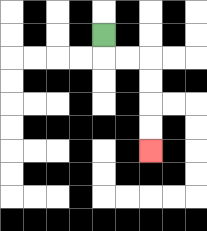{'start': '[4, 1]', 'end': '[6, 6]', 'path_directions': 'D,R,R,D,D,D,D', 'path_coordinates': '[[4, 1], [4, 2], [5, 2], [6, 2], [6, 3], [6, 4], [6, 5], [6, 6]]'}